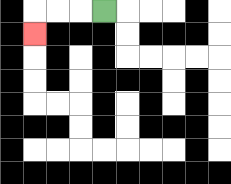{'start': '[4, 0]', 'end': '[1, 1]', 'path_directions': 'L,L,L,D', 'path_coordinates': '[[4, 0], [3, 0], [2, 0], [1, 0], [1, 1]]'}